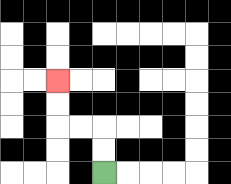{'start': '[4, 7]', 'end': '[2, 3]', 'path_directions': 'U,U,L,L,U,U', 'path_coordinates': '[[4, 7], [4, 6], [4, 5], [3, 5], [2, 5], [2, 4], [2, 3]]'}